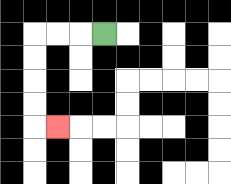{'start': '[4, 1]', 'end': '[2, 5]', 'path_directions': 'L,L,L,D,D,D,D,R', 'path_coordinates': '[[4, 1], [3, 1], [2, 1], [1, 1], [1, 2], [1, 3], [1, 4], [1, 5], [2, 5]]'}